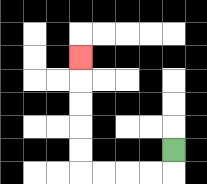{'start': '[7, 6]', 'end': '[3, 2]', 'path_directions': 'D,L,L,L,L,U,U,U,U,U', 'path_coordinates': '[[7, 6], [7, 7], [6, 7], [5, 7], [4, 7], [3, 7], [3, 6], [3, 5], [3, 4], [3, 3], [3, 2]]'}